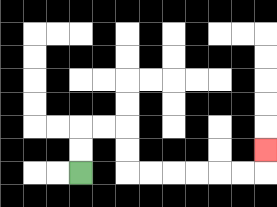{'start': '[3, 7]', 'end': '[11, 6]', 'path_directions': 'U,U,R,R,D,D,R,R,R,R,R,R,U', 'path_coordinates': '[[3, 7], [3, 6], [3, 5], [4, 5], [5, 5], [5, 6], [5, 7], [6, 7], [7, 7], [8, 7], [9, 7], [10, 7], [11, 7], [11, 6]]'}